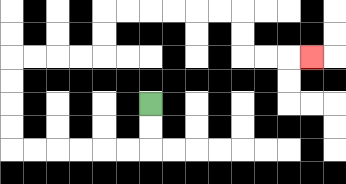{'start': '[6, 4]', 'end': '[13, 2]', 'path_directions': 'D,D,L,L,L,L,L,L,U,U,U,U,R,R,R,R,U,U,R,R,R,R,R,R,D,D,R,R,R', 'path_coordinates': '[[6, 4], [6, 5], [6, 6], [5, 6], [4, 6], [3, 6], [2, 6], [1, 6], [0, 6], [0, 5], [0, 4], [0, 3], [0, 2], [1, 2], [2, 2], [3, 2], [4, 2], [4, 1], [4, 0], [5, 0], [6, 0], [7, 0], [8, 0], [9, 0], [10, 0], [10, 1], [10, 2], [11, 2], [12, 2], [13, 2]]'}